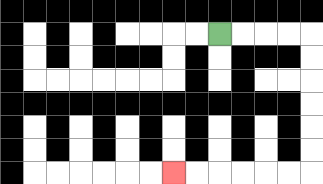{'start': '[9, 1]', 'end': '[7, 7]', 'path_directions': 'R,R,R,R,D,D,D,D,D,D,L,L,L,L,L,L', 'path_coordinates': '[[9, 1], [10, 1], [11, 1], [12, 1], [13, 1], [13, 2], [13, 3], [13, 4], [13, 5], [13, 6], [13, 7], [12, 7], [11, 7], [10, 7], [9, 7], [8, 7], [7, 7]]'}